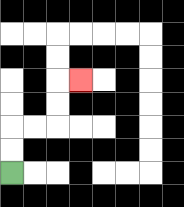{'start': '[0, 7]', 'end': '[3, 3]', 'path_directions': 'U,U,R,R,U,U,R', 'path_coordinates': '[[0, 7], [0, 6], [0, 5], [1, 5], [2, 5], [2, 4], [2, 3], [3, 3]]'}